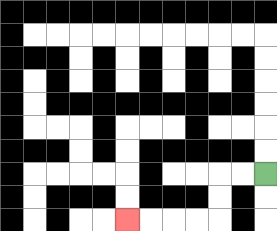{'start': '[11, 7]', 'end': '[5, 9]', 'path_directions': 'L,L,D,D,L,L,L,L', 'path_coordinates': '[[11, 7], [10, 7], [9, 7], [9, 8], [9, 9], [8, 9], [7, 9], [6, 9], [5, 9]]'}